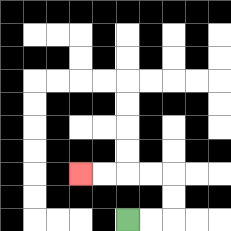{'start': '[5, 9]', 'end': '[3, 7]', 'path_directions': 'R,R,U,U,L,L,L,L', 'path_coordinates': '[[5, 9], [6, 9], [7, 9], [7, 8], [7, 7], [6, 7], [5, 7], [4, 7], [3, 7]]'}